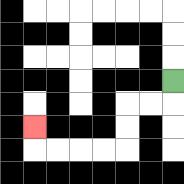{'start': '[7, 3]', 'end': '[1, 5]', 'path_directions': 'D,L,L,D,D,L,L,L,L,U', 'path_coordinates': '[[7, 3], [7, 4], [6, 4], [5, 4], [5, 5], [5, 6], [4, 6], [3, 6], [2, 6], [1, 6], [1, 5]]'}